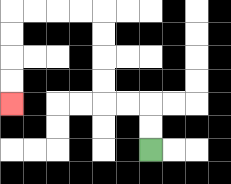{'start': '[6, 6]', 'end': '[0, 4]', 'path_directions': 'U,U,L,L,U,U,U,U,L,L,L,L,D,D,D,D', 'path_coordinates': '[[6, 6], [6, 5], [6, 4], [5, 4], [4, 4], [4, 3], [4, 2], [4, 1], [4, 0], [3, 0], [2, 0], [1, 0], [0, 0], [0, 1], [0, 2], [0, 3], [0, 4]]'}